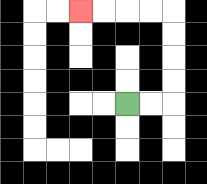{'start': '[5, 4]', 'end': '[3, 0]', 'path_directions': 'R,R,U,U,U,U,L,L,L,L', 'path_coordinates': '[[5, 4], [6, 4], [7, 4], [7, 3], [7, 2], [7, 1], [7, 0], [6, 0], [5, 0], [4, 0], [3, 0]]'}